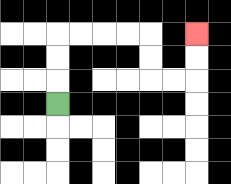{'start': '[2, 4]', 'end': '[8, 1]', 'path_directions': 'U,U,U,R,R,R,R,D,D,R,R,U,U', 'path_coordinates': '[[2, 4], [2, 3], [2, 2], [2, 1], [3, 1], [4, 1], [5, 1], [6, 1], [6, 2], [6, 3], [7, 3], [8, 3], [8, 2], [8, 1]]'}